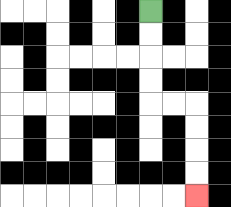{'start': '[6, 0]', 'end': '[8, 8]', 'path_directions': 'D,D,D,D,R,R,D,D,D,D', 'path_coordinates': '[[6, 0], [6, 1], [6, 2], [6, 3], [6, 4], [7, 4], [8, 4], [8, 5], [8, 6], [8, 7], [8, 8]]'}